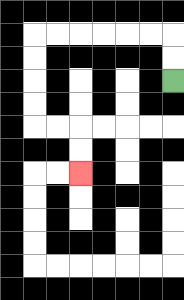{'start': '[7, 3]', 'end': '[3, 7]', 'path_directions': 'U,U,L,L,L,L,L,L,D,D,D,D,R,R,D,D', 'path_coordinates': '[[7, 3], [7, 2], [7, 1], [6, 1], [5, 1], [4, 1], [3, 1], [2, 1], [1, 1], [1, 2], [1, 3], [1, 4], [1, 5], [2, 5], [3, 5], [3, 6], [3, 7]]'}